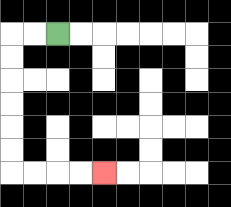{'start': '[2, 1]', 'end': '[4, 7]', 'path_directions': 'L,L,D,D,D,D,D,D,R,R,R,R', 'path_coordinates': '[[2, 1], [1, 1], [0, 1], [0, 2], [0, 3], [0, 4], [0, 5], [0, 6], [0, 7], [1, 7], [2, 7], [3, 7], [4, 7]]'}